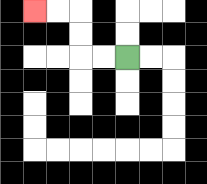{'start': '[5, 2]', 'end': '[1, 0]', 'path_directions': 'L,L,U,U,L,L', 'path_coordinates': '[[5, 2], [4, 2], [3, 2], [3, 1], [3, 0], [2, 0], [1, 0]]'}